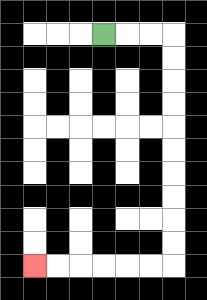{'start': '[4, 1]', 'end': '[1, 11]', 'path_directions': 'R,R,R,D,D,D,D,D,D,D,D,D,D,L,L,L,L,L,L', 'path_coordinates': '[[4, 1], [5, 1], [6, 1], [7, 1], [7, 2], [7, 3], [7, 4], [7, 5], [7, 6], [7, 7], [7, 8], [7, 9], [7, 10], [7, 11], [6, 11], [5, 11], [4, 11], [3, 11], [2, 11], [1, 11]]'}